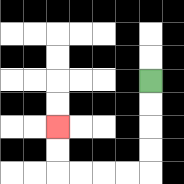{'start': '[6, 3]', 'end': '[2, 5]', 'path_directions': 'D,D,D,D,L,L,L,L,U,U', 'path_coordinates': '[[6, 3], [6, 4], [6, 5], [6, 6], [6, 7], [5, 7], [4, 7], [3, 7], [2, 7], [2, 6], [2, 5]]'}